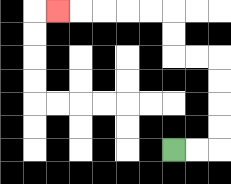{'start': '[7, 6]', 'end': '[2, 0]', 'path_directions': 'R,R,U,U,U,U,L,L,U,U,L,L,L,L,L', 'path_coordinates': '[[7, 6], [8, 6], [9, 6], [9, 5], [9, 4], [9, 3], [9, 2], [8, 2], [7, 2], [7, 1], [7, 0], [6, 0], [5, 0], [4, 0], [3, 0], [2, 0]]'}